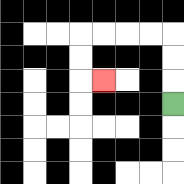{'start': '[7, 4]', 'end': '[4, 3]', 'path_directions': 'U,U,U,L,L,L,L,D,D,R', 'path_coordinates': '[[7, 4], [7, 3], [7, 2], [7, 1], [6, 1], [5, 1], [4, 1], [3, 1], [3, 2], [3, 3], [4, 3]]'}